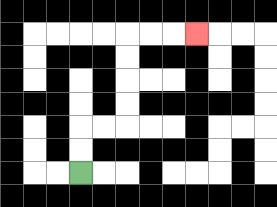{'start': '[3, 7]', 'end': '[8, 1]', 'path_directions': 'U,U,R,R,U,U,U,U,R,R,R', 'path_coordinates': '[[3, 7], [3, 6], [3, 5], [4, 5], [5, 5], [5, 4], [5, 3], [5, 2], [5, 1], [6, 1], [7, 1], [8, 1]]'}